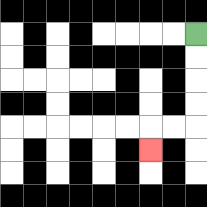{'start': '[8, 1]', 'end': '[6, 6]', 'path_directions': 'D,D,D,D,L,L,D', 'path_coordinates': '[[8, 1], [8, 2], [8, 3], [8, 4], [8, 5], [7, 5], [6, 5], [6, 6]]'}